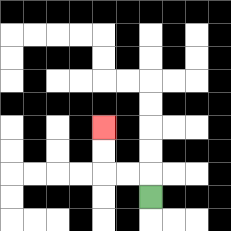{'start': '[6, 8]', 'end': '[4, 5]', 'path_directions': 'U,L,L,U,U', 'path_coordinates': '[[6, 8], [6, 7], [5, 7], [4, 7], [4, 6], [4, 5]]'}